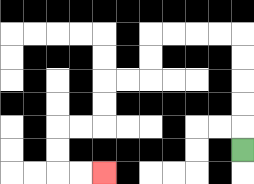{'start': '[10, 6]', 'end': '[4, 7]', 'path_directions': 'U,U,U,U,U,L,L,L,L,D,D,L,L,D,D,L,L,D,D,R,R', 'path_coordinates': '[[10, 6], [10, 5], [10, 4], [10, 3], [10, 2], [10, 1], [9, 1], [8, 1], [7, 1], [6, 1], [6, 2], [6, 3], [5, 3], [4, 3], [4, 4], [4, 5], [3, 5], [2, 5], [2, 6], [2, 7], [3, 7], [4, 7]]'}